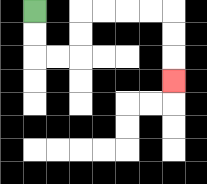{'start': '[1, 0]', 'end': '[7, 3]', 'path_directions': 'D,D,R,R,U,U,R,R,R,R,D,D,D', 'path_coordinates': '[[1, 0], [1, 1], [1, 2], [2, 2], [3, 2], [3, 1], [3, 0], [4, 0], [5, 0], [6, 0], [7, 0], [7, 1], [7, 2], [7, 3]]'}